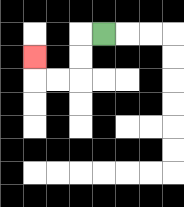{'start': '[4, 1]', 'end': '[1, 2]', 'path_directions': 'L,D,D,L,L,U', 'path_coordinates': '[[4, 1], [3, 1], [3, 2], [3, 3], [2, 3], [1, 3], [1, 2]]'}